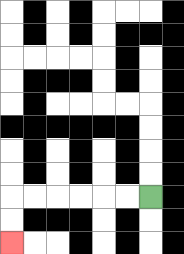{'start': '[6, 8]', 'end': '[0, 10]', 'path_directions': 'L,L,L,L,L,L,D,D', 'path_coordinates': '[[6, 8], [5, 8], [4, 8], [3, 8], [2, 8], [1, 8], [0, 8], [0, 9], [0, 10]]'}